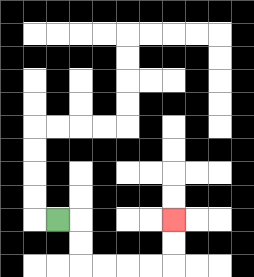{'start': '[2, 9]', 'end': '[7, 9]', 'path_directions': 'R,D,D,R,R,R,R,U,U', 'path_coordinates': '[[2, 9], [3, 9], [3, 10], [3, 11], [4, 11], [5, 11], [6, 11], [7, 11], [7, 10], [7, 9]]'}